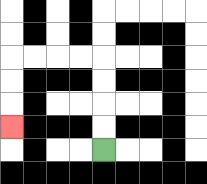{'start': '[4, 6]', 'end': '[0, 5]', 'path_directions': 'U,U,U,U,L,L,L,L,D,D,D', 'path_coordinates': '[[4, 6], [4, 5], [4, 4], [4, 3], [4, 2], [3, 2], [2, 2], [1, 2], [0, 2], [0, 3], [0, 4], [0, 5]]'}